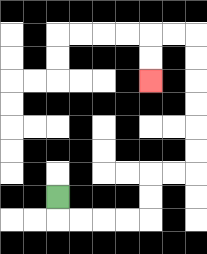{'start': '[2, 8]', 'end': '[6, 3]', 'path_directions': 'D,R,R,R,R,U,U,R,R,U,U,U,U,U,U,L,L,D,D', 'path_coordinates': '[[2, 8], [2, 9], [3, 9], [4, 9], [5, 9], [6, 9], [6, 8], [6, 7], [7, 7], [8, 7], [8, 6], [8, 5], [8, 4], [8, 3], [8, 2], [8, 1], [7, 1], [6, 1], [6, 2], [6, 3]]'}